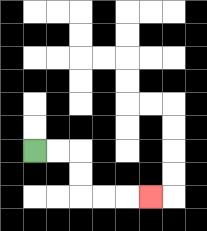{'start': '[1, 6]', 'end': '[6, 8]', 'path_directions': 'R,R,D,D,R,R,R', 'path_coordinates': '[[1, 6], [2, 6], [3, 6], [3, 7], [3, 8], [4, 8], [5, 8], [6, 8]]'}